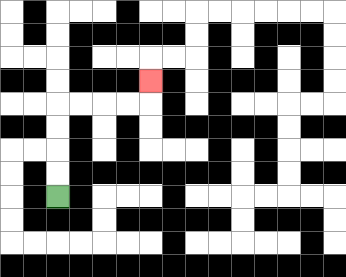{'start': '[2, 8]', 'end': '[6, 3]', 'path_directions': 'U,U,U,U,R,R,R,R,U', 'path_coordinates': '[[2, 8], [2, 7], [2, 6], [2, 5], [2, 4], [3, 4], [4, 4], [5, 4], [6, 4], [6, 3]]'}